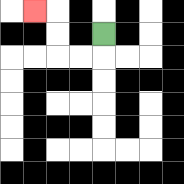{'start': '[4, 1]', 'end': '[1, 0]', 'path_directions': 'D,L,L,U,U,L', 'path_coordinates': '[[4, 1], [4, 2], [3, 2], [2, 2], [2, 1], [2, 0], [1, 0]]'}